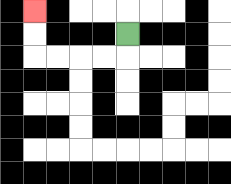{'start': '[5, 1]', 'end': '[1, 0]', 'path_directions': 'D,L,L,L,L,U,U', 'path_coordinates': '[[5, 1], [5, 2], [4, 2], [3, 2], [2, 2], [1, 2], [1, 1], [1, 0]]'}